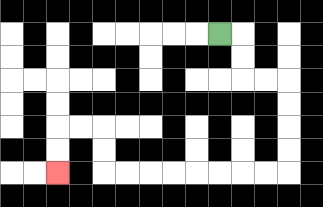{'start': '[9, 1]', 'end': '[2, 7]', 'path_directions': 'R,D,D,R,R,D,D,D,D,L,L,L,L,L,L,L,L,U,U,L,L,D,D', 'path_coordinates': '[[9, 1], [10, 1], [10, 2], [10, 3], [11, 3], [12, 3], [12, 4], [12, 5], [12, 6], [12, 7], [11, 7], [10, 7], [9, 7], [8, 7], [7, 7], [6, 7], [5, 7], [4, 7], [4, 6], [4, 5], [3, 5], [2, 5], [2, 6], [2, 7]]'}